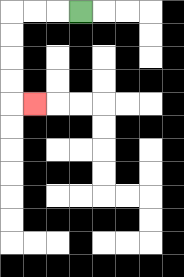{'start': '[3, 0]', 'end': '[1, 4]', 'path_directions': 'L,L,L,D,D,D,D,R', 'path_coordinates': '[[3, 0], [2, 0], [1, 0], [0, 0], [0, 1], [0, 2], [0, 3], [0, 4], [1, 4]]'}